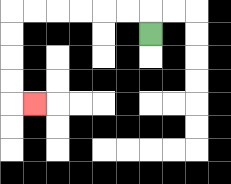{'start': '[6, 1]', 'end': '[1, 4]', 'path_directions': 'U,L,L,L,L,L,L,D,D,D,D,R', 'path_coordinates': '[[6, 1], [6, 0], [5, 0], [4, 0], [3, 0], [2, 0], [1, 0], [0, 0], [0, 1], [0, 2], [0, 3], [0, 4], [1, 4]]'}